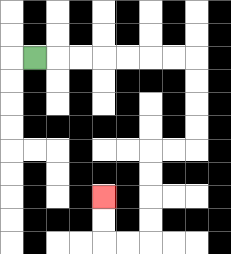{'start': '[1, 2]', 'end': '[4, 8]', 'path_directions': 'R,R,R,R,R,R,R,D,D,D,D,L,L,D,D,D,D,L,L,U,U', 'path_coordinates': '[[1, 2], [2, 2], [3, 2], [4, 2], [5, 2], [6, 2], [7, 2], [8, 2], [8, 3], [8, 4], [8, 5], [8, 6], [7, 6], [6, 6], [6, 7], [6, 8], [6, 9], [6, 10], [5, 10], [4, 10], [4, 9], [4, 8]]'}